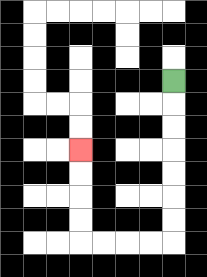{'start': '[7, 3]', 'end': '[3, 6]', 'path_directions': 'D,D,D,D,D,D,D,L,L,L,L,U,U,U,U', 'path_coordinates': '[[7, 3], [7, 4], [7, 5], [7, 6], [7, 7], [7, 8], [7, 9], [7, 10], [6, 10], [5, 10], [4, 10], [3, 10], [3, 9], [3, 8], [3, 7], [3, 6]]'}